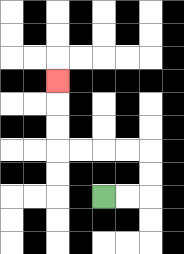{'start': '[4, 8]', 'end': '[2, 3]', 'path_directions': 'R,R,U,U,L,L,L,L,U,U,U', 'path_coordinates': '[[4, 8], [5, 8], [6, 8], [6, 7], [6, 6], [5, 6], [4, 6], [3, 6], [2, 6], [2, 5], [2, 4], [2, 3]]'}